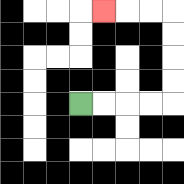{'start': '[3, 4]', 'end': '[4, 0]', 'path_directions': 'R,R,R,R,U,U,U,U,L,L,L', 'path_coordinates': '[[3, 4], [4, 4], [5, 4], [6, 4], [7, 4], [7, 3], [7, 2], [7, 1], [7, 0], [6, 0], [5, 0], [4, 0]]'}